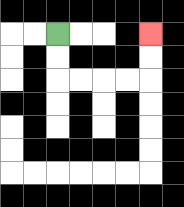{'start': '[2, 1]', 'end': '[6, 1]', 'path_directions': 'D,D,R,R,R,R,U,U', 'path_coordinates': '[[2, 1], [2, 2], [2, 3], [3, 3], [4, 3], [5, 3], [6, 3], [6, 2], [6, 1]]'}